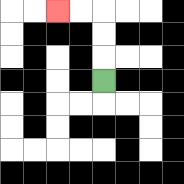{'start': '[4, 3]', 'end': '[2, 0]', 'path_directions': 'U,U,U,L,L', 'path_coordinates': '[[4, 3], [4, 2], [4, 1], [4, 0], [3, 0], [2, 0]]'}